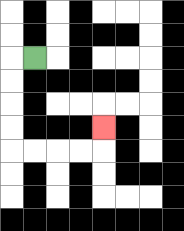{'start': '[1, 2]', 'end': '[4, 5]', 'path_directions': 'L,D,D,D,D,R,R,R,R,U', 'path_coordinates': '[[1, 2], [0, 2], [0, 3], [0, 4], [0, 5], [0, 6], [1, 6], [2, 6], [3, 6], [4, 6], [4, 5]]'}